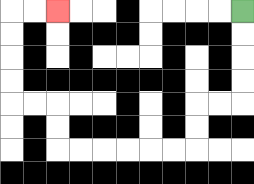{'start': '[10, 0]', 'end': '[2, 0]', 'path_directions': 'D,D,D,D,L,L,D,D,L,L,L,L,L,L,U,U,L,L,U,U,U,U,R,R', 'path_coordinates': '[[10, 0], [10, 1], [10, 2], [10, 3], [10, 4], [9, 4], [8, 4], [8, 5], [8, 6], [7, 6], [6, 6], [5, 6], [4, 6], [3, 6], [2, 6], [2, 5], [2, 4], [1, 4], [0, 4], [0, 3], [0, 2], [0, 1], [0, 0], [1, 0], [2, 0]]'}